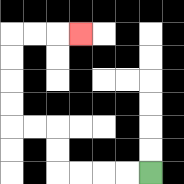{'start': '[6, 7]', 'end': '[3, 1]', 'path_directions': 'L,L,L,L,U,U,L,L,U,U,U,U,R,R,R', 'path_coordinates': '[[6, 7], [5, 7], [4, 7], [3, 7], [2, 7], [2, 6], [2, 5], [1, 5], [0, 5], [0, 4], [0, 3], [0, 2], [0, 1], [1, 1], [2, 1], [3, 1]]'}